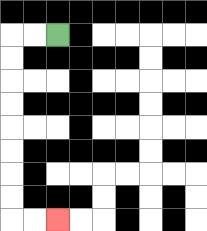{'start': '[2, 1]', 'end': '[2, 9]', 'path_directions': 'L,L,D,D,D,D,D,D,D,D,R,R', 'path_coordinates': '[[2, 1], [1, 1], [0, 1], [0, 2], [0, 3], [0, 4], [0, 5], [0, 6], [0, 7], [0, 8], [0, 9], [1, 9], [2, 9]]'}